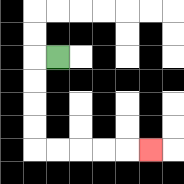{'start': '[2, 2]', 'end': '[6, 6]', 'path_directions': 'L,D,D,D,D,R,R,R,R,R', 'path_coordinates': '[[2, 2], [1, 2], [1, 3], [1, 4], [1, 5], [1, 6], [2, 6], [3, 6], [4, 6], [5, 6], [6, 6]]'}